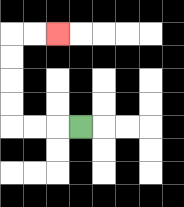{'start': '[3, 5]', 'end': '[2, 1]', 'path_directions': 'L,L,L,U,U,U,U,R,R', 'path_coordinates': '[[3, 5], [2, 5], [1, 5], [0, 5], [0, 4], [0, 3], [0, 2], [0, 1], [1, 1], [2, 1]]'}